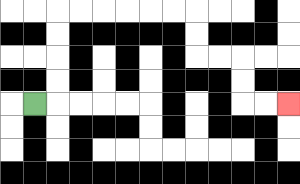{'start': '[1, 4]', 'end': '[12, 4]', 'path_directions': 'R,U,U,U,U,R,R,R,R,R,R,D,D,R,R,D,D,R,R', 'path_coordinates': '[[1, 4], [2, 4], [2, 3], [2, 2], [2, 1], [2, 0], [3, 0], [4, 0], [5, 0], [6, 0], [7, 0], [8, 0], [8, 1], [8, 2], [9, 2], [10, 2], [10, 3], [10, 4], [11, 4], [12, 4]]'}